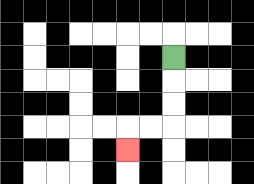{'start': '[7, 2]', 'end': '[5, 6]', 'path_directions': 'D,D,D,L,L,D', 'path_coordinates': '[[7, 2], [7, 3], [7, 4], [7, 5], [6, 5], [5, 5], [5, 6]]'}